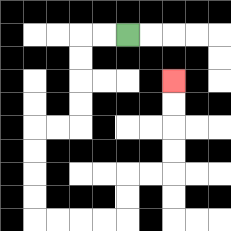{'start': '[5, 1]', 'end': '[7, 3]', 'path_directions': 'L,L,D,D,D,D,L,L,D,D,D,D,R,R,R,R,U,U,R,R,U,U,U,U', 'path_coordinates': '[[5, 1], [4, 1], [3, 1], [3, 2], [3, 3], [3, 4], [3, 5], [2, 5], [1, 5], [1, 6], [1, 7], [1, 8], [1, 9], [2, 9], [3, 9], [4, 9], [5, 9], [5, 8], [5, 7], [6, 7], [7, 7], [7, 6], [7, 5], [7, 4], [7, 3]]'}